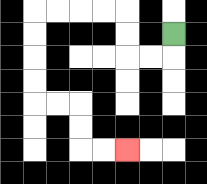{'start': '[7, 1]', 'end': '[5, 6]', 'path_directions': 'D,L,L,U,U,L,L,L,L,D,D,D,D,R,R,D,D,R,R', 'path_coordinates': '[[7, 1], [7, 2], [6, 2], [5, 2], [5, 1], [5, 0], [4, 0], [3, 0], [2, 0], [1, 0], [1, 1], [1, 2], [1, 3], [1, 4], [2, 4], [3, 4], [3, 5], [3, 6], [4, 6], [5, 6]]'}